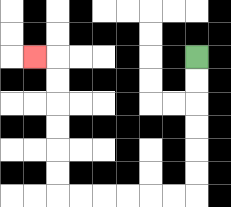{'start': '[8, 2]', 'end': '[1, 2]', 'path_directions': 'D,D,D,D,D,D,L,L,L,L,L,L,U,U,U,U,U,U,L', 'path_coordinates': '[[8, 2], [8, 3], [8, 4], [8, 5], [8, 6], [8, 7], [8, 8], [7, 8], [6, 8], [5, 8], [4, 8], [3, 8], [2, 8], [2, 7], [2, 6], [2, 5], [2, 4], [2, 3], [2, 2], [1, 2]]'}